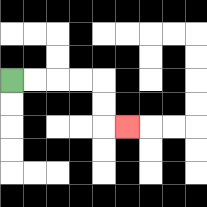{'start': '[0, 3]', 'end': '[5, 5]', 'path_directions': 'R,R,R,R,D,D,R', 'path_coordinates': '[[0, 3], [1, 3], [2, 3], [3, 3], [4, 3], [4, 4], [4, 5], [5, 5]]'}